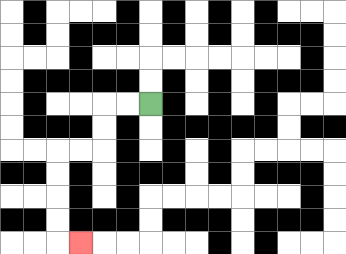{'start': '[6, 4]', 'end': '[3, 10]', 'path_directions': 'L,L,D,D,L,L,D,D,D,D,R', 'path_coordinates': '[[6, 4], [5, 4], [4, 4], [4, 5], [4, 6], [3, 6], [2, 6], [2, 7], [2, 8], [2, 9], [2, 10], [3, 10]]'}